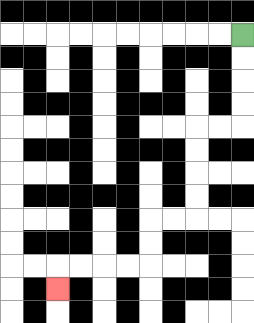{'start': '[10, 1]', 'end': '[2, 12]', 'path_directions': 'D,D,D,D,L,L,D,D,D,D,L,L,D,D,L,L,L,L,D', 'path_coordinates': '[[10, 1], [10, 2], [10, 3], [10, 4], [10, 5], [9, 5], [8, 5], [8, 6], [8, 7], [8, 8], [8, 9], [7, 9], [6, 9], [6, 10], [6, 11], [5, 11], [4, 11], [3, 11], [2, 11], [2, 12]]'}